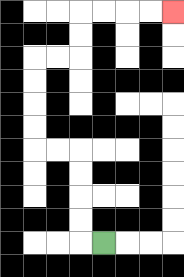{'start': '[4, 10]', 'end': '[7, 0]', 'path_directions': 'L,U,U,U,U,L,L,U,U,U,U,R,R,U,U,R,R,R,R', 'path_coordinates': '[[4, 10], [3, 10], [3, 9], [3, 8], [3, 7], [3, 6], [2, 6], [1, 6], [1, 5], [1, 4], [1, 3], [1, 2], [2, 2], [3, 2], [3, 1], [3, 0], [4, 0], [5, 0], [6, 0], [7, 0]]'}